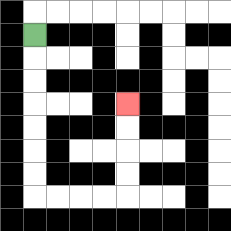{'start': '[1, 1]', 'end': '[5, 4]', 'path_directions': 'D,D,D,D,D,D,D,R,R,R,R,U,U,U,U', 'path_coordinates': '[[1, 1], [1, 2], [1, 3], [1, 4], [1, 5], [1, 6], [1, 7], [1, 8], [2, 8], [3, 8], [4, 8], [5, 8], [5, 7], [5, 6], [5, 5], [5, 4]]'}